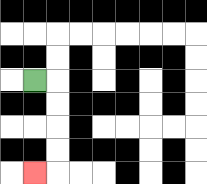{'start': '[1, 3]', 'end': '[1, 7]', 'path_directions': 'R,D,D,D,D,L', 'path_coordinates': '[[1, 3], [2, 3], [2, 4], [2, 5], [2, 6], [2, 7], [1, 7]]'}